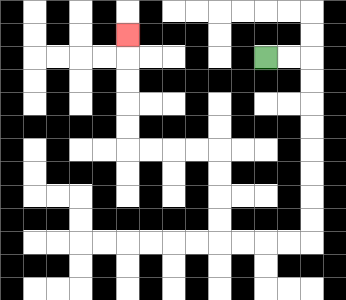{'start': '[11, 2]', 'end': '[5, 1]', 'path_directions': 'R,R,D,D,D,D,D,D,D,D,L,L,L,L,U,U,U,U,L,L,L,L,U,U,U,U,U', 'path_coordinates': '[[11, 2], [12, 2], [13, 2], [13, 3], [13, 4], [13, 5], [13, 6], [13, 7], [13, 8], [13, 9], [13, 10], [12, 10], [11, 10], [10, 10], [9, 10], [9, 9], [9, 8], [9, 7], [9, 6], [8, 6], [7, 6], [6, 6], [5, 6], [5, 5], [5, 4], [5, 3], [5, 2], [5, 1]]'}